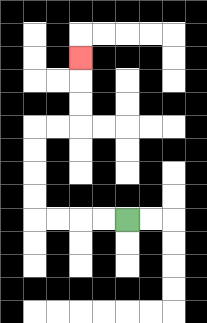{'start': '[5, 9]', 'end': '[3, 2]', 'path_directions': 'L,L,L,L,U,U,U,U,R,R,U,U,U', 'path_coordinates': '[[5, 9], [4, 9], [3, 9], [2, 9], [1, 9], [1, 8], [1, 7], [1, 6], [1, 5], [2, 5], [3, 5], [3, 4], [3, 3], [3, 2]]'}